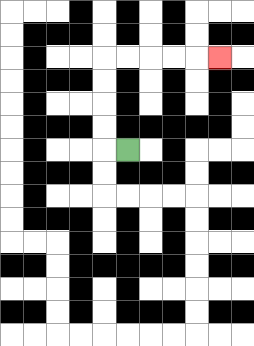{'start': '[5, 6]', 'end': '[9, 2]', 'path_directions': 'L,U,U,U,U,R,R,R,R,R', 'path_coordinates': '[[5, 6], [4, 6], [4, 5], [4, 4], [4, 3], [4, 2], [5, 2], [6, 2], [7, 2], [8, 2], [9, 2]]'}